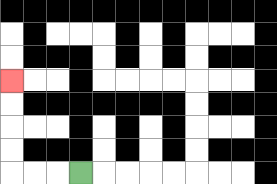{'start': '[3, 7]', 'end': '[0, 3]', 'path_directions': 'L,L,L,U,U,U,U', 'path_coordinates': '[[3, 7], [2, 7], [1, 7], [0, 7], [0, 6], [0, 5], [0, 4], [0, 3]]'}